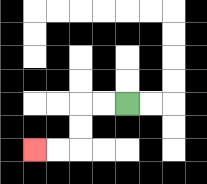{'start': '[5, 4]', 'end': '[1, 6]', 'path_directions': 'L,L,D,D,L,L', 'path_coordinates': '[[5, 4], [4, 4], [3, 4], [3, 5], [3, 6], [2, 6], [1, 6]]'}